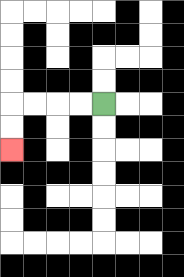{'start': '[4, 4]', 'end': '[0, 6]', 'path_directions': 'L,L,L,L,D,D', 'path_coordinates': '[[4, 4], [3, 4], [2, 4], [1, 4], [0, 4], [0, 5], [0, 6]]'}